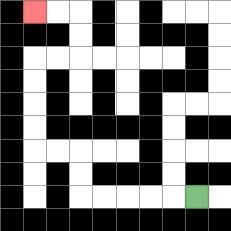{'start': '[8, 8]', 'end': '[1, 0]', 'path_directions': 'L,L,L,L,L,U,U,L,L,U,U,U,U,R,R,U,U,L,L', 'path_coordinates': '[[8, 8], [7, 8], [6, 8], [5, 8], [4, 8], [3, 8], [3, 7], [3, 6], [2, 6], [1, 6], [1, 5], [1, 4], [1, 3], [1, 2], [2, 2], [3, 2], [3, 1], [3, 0], [2, 0], [1, 0]]'}